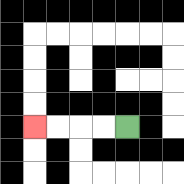{'start': '[5, 5]', 'end': '[1, 5]', 'path_directions': 'L,L,L,L', 'path_coordinates': '[[5, 5], [4, 5], [3, 5], [2, 5], [1, 5]]'}